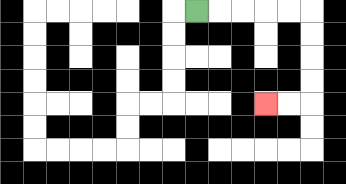{'start': '[8, 0]', 'end': '[11, 4]', 'path_directions': 'R,R,R,R,R,D,D,D,D,L,L', 'path_coordinates': '[[8, 0], [9, 0], [10, 0], [11, 0], [12, 0], [13, 0], [13, 1], [13, 2], [13, 3], [13, 4], [12, 4], [11, 4]]'}